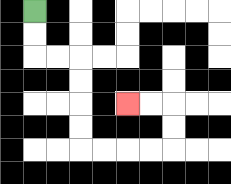{'start': '[1, 0]', 'end': '[5, 4]', 'path_directions': 'D,D,R,R,D,D,D,D,R,R,R,R,U,U,L,L', 'path_coordinates': '[[1, 0], [1, 1], [1, 2], [2, 2], [3, 2], [3, 3], [3, 4], [3, 5], [3, 6], [4, 6], [5, 6], [6, 6], [7, 6], [7, 5], [7, 4], [6, 4], [5, 4]]'}